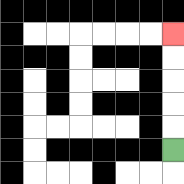{'start': '[7, 6]', 'end': '[7, 1]', 'path_directions': 'U,U,U,U,U', 'path_coordinates': '[[7, 6], [7, 5], [7, 4], [7, 3], [7, 2], [7, 1]]'}